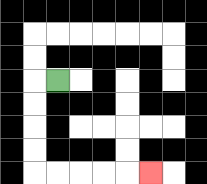{'start': '[2, 3]', 'end': '[6, 7]', 'path_directions': 'L,D,D,D,D,R,R,R,R,R', 'path_coordinates': '[[2, 3], [1, 3], [1, 4], [1, 5], [1, 6], [1, 7], [2, 7], [3, 7], [4, 7], [5, 7], [6, 7]]'}